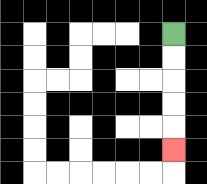{'start': '[7, 1]', 'end': '[7, 6]', 'path_directions': 'D,D,D,D,D', 'path_coordinates': '[[7, 1], [7, 2], [7, 3], [7, 4], [7, 5], [7, 6]]'}